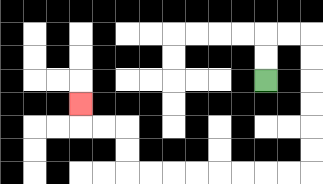{'start': '[11, 3]', 'end': '[3, 4]', 'path_directions': 'U,U,R,R,D,D,D,D,D,D,L,L,L,L,L,L,L,L,U,U,L,L,U', 'path_coordinates': '[[11, 3], [11, 2], [11, 1], [12, 1], [13, 1], [13, 2], [13, 3], [13, 4], [13, 5], [13, 6], [13, 7], [12, 7], [11, 7], [10, 7], [9, 7], [8, 7], [7, 7], [6, 7], [5, 7], [5, 6], [5, 5], [4, 5], [3, 5], [3, 4]]'}